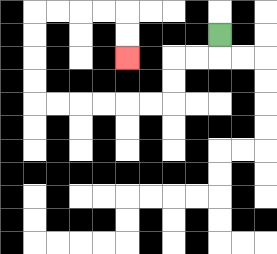{'start': '[9, 1]', 'end': '[5, 2]', 'path_directions': 'D,L,L,D,D,L,L,L,L,L,L,U,U,U,U,R,R,R,R,D,D', 'path_coordinates': '[[9, 1], [9, 2], [8, 2], [7, 2], [7, 3], [7, 4], [6, 4], [5, 4], [4, 4], [3, 4], [2, 4], [1, 4], [1, 3], [1, 2], [1, 1], [1, 0], [2, 0], [3, 0], [4, 0], [5, 0], [5, 1], [5, 2]]'}